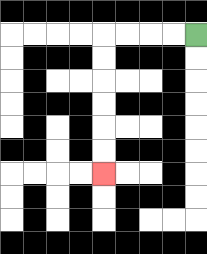{'start': '[8, 1]', 'end': '[4, 7]', 'path_directions': 'L,L,L,L,D,D,D,D,D,D', 'path_coordinates': '[[8, 1], [7, 1], [6, 1], [5, 1], [4, 1], [4, 2], [4, 3], [4, 4], [4, 5], [4, 6], [4, 7]]'}